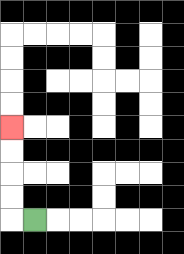{'start': '[1, 9]', 'end': '[0, 5]', 'path_directions': 'L,U,U,U,U', 'path_coordinates': '[[1, 9], [0, 9], [0, 8], [0, 7], [0, 6], [0, 5]]'}